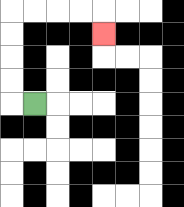{'start': '[1, 4]', 'end': '[4, 1]', 'path_directions': 'L,U,U,U,U,R,R,R,R,D', 'path_coordinates': '[[1, 4], [0, 4], [0, 3], [0, 2], [0, 1], [0, 0], [1, 0], [2, 0], [3, 0], [4, 0], [4, 1]]'}